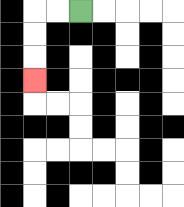{'start': '[3, 0]', 'end': '[1, 3]', 'path_directions': 'L,L,D,D,D', 'path_coordinates': '[[3, 0], [2, 0], [1, 0], [1, 1], [1, 2], [1, 3]]'}